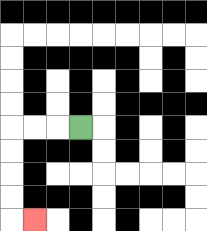{'start': '[3, 5]', 'end': '[1, 9]', 'path_directions': 'L,L,L,D,D,D,D,R', 'path_coordinates': '[[3, 5], [2, 5], [1, 5], [0, 5], [0, 6], [0, 7], [0, 8], [0, 9], [1, 9]]'}